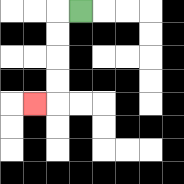{'start': '[3, 0]', 'end': '[1, 4]', 'path_directions': 'L,D,D,D,D,L', 'path_coordinates': '[[3, 0], [2, 0], [2, 1], [2, 2], [2, 3], [2, 4], [1, 4]]'}